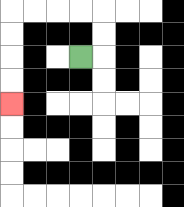{'start': '[3, 2]', 'end': '[0, 4]', 'path_directions': 'R,U,U,L,L,L,L,D,D,D,D', 'path_coordinates': '[[3, 2], [4, 2], [4, 1], [4, 0], [3, 0], [2, 0], [1, 0], [0, 0], [0, 1], [0, 2], [0, 3], [0, 4]]'}